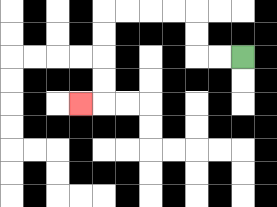{'start': '[10, 2]', 'end': '[3, 4]', 'path_directions': 'L,L,U,U,L,L,L,L,D,D,D,D,L', 'path_coordinates': '[[10, 2], [9, 2], [8, 2], [8, 1], [8, 0], [7, 0], [6, 0], [5, 0], [4, 0], [4, 1], [4, 2], [4, 3], [4, 4], [3, 4]]'}